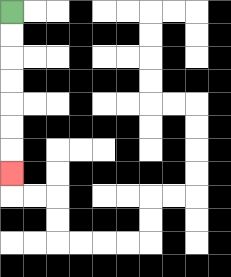{'start': '[0, 0]', 'end': '[0, 7]', 'path_directions': 'D,D,D,D,D,D,D', 'path_coordinates': '[[0, 0], [0, 1], [0, 2], [0, 3], [0, 4], [0, 5], [0, 6], [0, 7]]'}